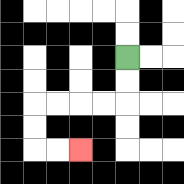{'start': '[5, 2]', 'end': '[3, 6]', 'path_directions': 'D,D,L,L,L,L,D,D,R,R', 'path_coordinates': '[[5, 2], [5, 3], [5, 4], [4, 4], [3, 4], [2, 4], [1, 4], [1, 5], [1, 6], [2, 6], [3, 6]]'}